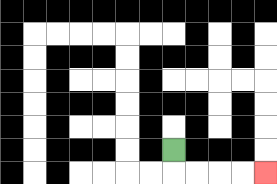{'start': '[7, 6]', 'end': '[11, 7]', 'path_directions': 'D,R,R,R,R', 'path_coordinates': '[[7, 6], [7, 7], [8, 7], [9, 7], [10, 7], [11, 7]]'}